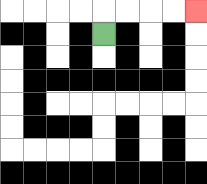{'start': '[4, 1]', 'end': '[8, 0]', 'path_directions': 'U,R,R,R,R', 'path_coordinates': '[[4, 1], [4, 0], [5, 0], [6, 0], [7, 0], [8, 0]]'}